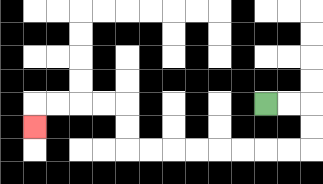{'start': '[11, 4]', 'end': '[1, 5]', 'path_directions': 'R,R,D,D,L,L,L,L,L,L,L,L,U,U,L,L,L,L,D', 'path_coordinates': '[[11, 4], [12, 4], [13, 4], [13, 5], [13, 6], [12, 6], [11, 6], [10, 6], [9, 6], [8, 6], [7, 6], [6, 6], [5, 6], [5, 5], [5, 4], [4, 4], [3, 4], [2, 4], [1, 4], [1, 5]]'}